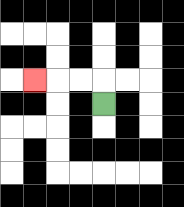{'start': '[4, 4]', 'end': '[1, 3]', 'path_directions': 'U,L,L,L', 'path_coordinates': '[[4, 4], [4, 3], [3, 3], [2, 3], [1, 3]]'}